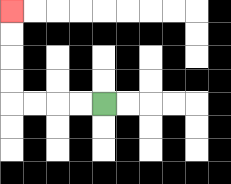{'start': '[4, 4]', 'end': '[0, 0]', 'path_directions': 'L,L,L,L,U,U,U,U', 'path_coordinates': '[[4, 4], [3, 4], [2, 4], [1, 4], [0, 4], [0, 3], [0, 2], [0, 1], [0, 0]]'}